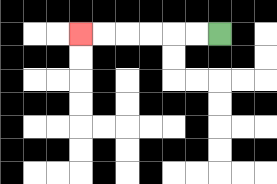{'start': '[9, 1]', 'end': '[3, 1]', 'path_directions': 'L,L,L,L,L,L', 'path_coordinates': '[[9, 1], [8, 1], [7, 1], [6, 1], [5, 1], [4, 1], [3, 1]]'}